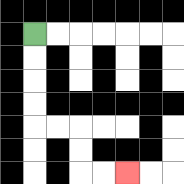{'start': '[1, 1]', 'end': '[5, 7]', 'path_directions': 'D,D,D,D,R,R,D,D,R,R', 'path_coordinates': '[[1, 1], [1, 2], [1, 3], [1, 4], [1, 5], [2, 5], [3, 5], [3, 6], [3, 7], [4, 7], [5, 7]]'}